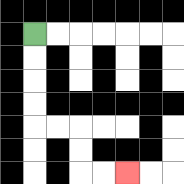{'start': '[1, 1]', 'end': '[5, 7]', 'path_directions': 'D,D,D,D,R,R,D,D,R,R', 'path_coordinates': '[[1, 1], [1, 2], [1, 3], [1, 4], [1, 5], [2, 5], [3, 5], [3, 6], [3, 7], [4, 7], [5, 7]]'}